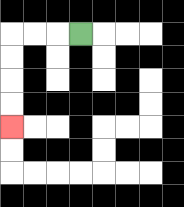{'start': '[3, 1]', 'end': '[0, 5]', 'path_directions': 'L,L,L,D,D,D,D', 'path_coordinates': '[[3, 1], [2, 1], [1, 1], [0, 1], [0, 2], [0, 3], [0, 4], [0, 5]]'}